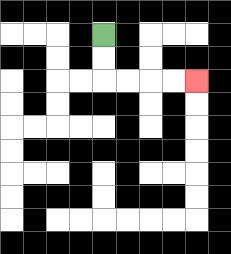{'start': '[4, 1]', 'end': '[8, 3]', 'path_directions': 'D,D,R,R,R,R', 'path_coordinates': '[[4, 1], [4, 2], [4, 3], [5, 3], [6, 3], [7, 3], [8, 3]]'}